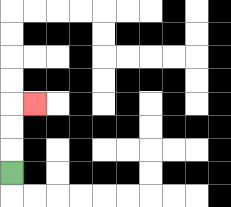{'start': '[0, 7]', 'end': '[1, 4]', 'path_directions': 'U,U,U,R', 'path_coordinates': '[[0, 7], [0, 6], [0, 5], [0, 4], [1, 4]]'}